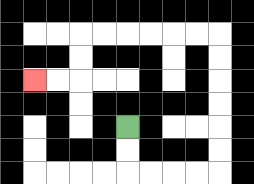{'start': '[5, 5]', 'end': '[1, 3]', 'path_directions': 'D,D,R,R,R,R,U,U,U,U,U,U,L,L,L,L,L,L,D,D,L,L', 'path_coordinates': '[[5, 5], [5, 6], [5, 7], [6, 7], [7, 7], [8, 7], [9, 7], [9, 6], [9, 5], [9, 4], [9, 3], [9, 2], [9, 1], [8, 1], [7, 1], [6, 1], [5, 1], [4, 1], [3, 1], [3, 2], [3, 3], [2, 3], [1, 3]]'}